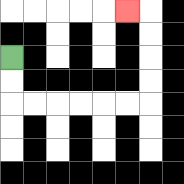{'start': '[0, 2]', 'end': '[5, 0]', 'path_directions': 'D,D,R,R,R,R,R,R,U,U,U,U,L', 'path_coordinates': '[[0, 2], [0, 3], [0, 4], [1, 4], [2, 4], [3, 4], [4, 4], [5, 4], [6, 4], [6, 3], [6, 2], [6, 1], [6, 0], [5, 0]]'}